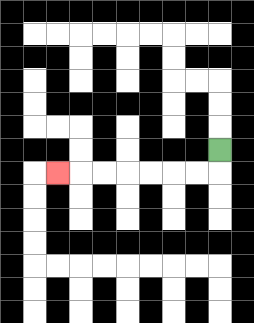{'start': '[9, 6]', 'end': '[2, 7]', 'path_directions': 'D,L,L,L,L,L,L,L', 'path_coordinates': '[[9, 6], [9, 7], [8, 7], [7, 7], [6, 7], [5, 7], [4, 7], [3, 7], [2, 7]]'}